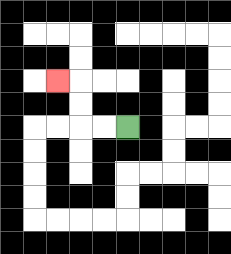{'start': '[5, 5]', 'end': '[2, 3]', 'path_directions': 'L,L,U,U,L', 'path_coordinates': '[[5, 5], [4, 5], [3, 5], [3, 4], [3, 3], [2, 3]]'}